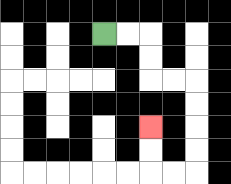{'start': '[4, 1]', 'end': '[6, 5]', 'path_directions': 'R,R,D,D,R,R,D,D,D,D,L,L,U,U', 'path_coordinates': '[[4, 1], [5, 1], [6, 1], [6, 2], [6, 3], [7, 3], [8, 3], [8, 4], [8, 5], [8, 6], [8, 7], [7, 7], [6, 7], [6, 6], [6, 5]]'}